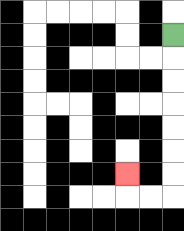{'start': '[7, 1]', 'end': '[5, 7]', 'path_directions': 'D,D,D,D,D,D,D,L,L,U', 'path_coordinates': '[[7, 1], [7, 2], [7, 3], [7, 4], [7, 5], [7, 6], [7, 7], [7, 8], [6, 8], [5, 8], [5, 7]]'}